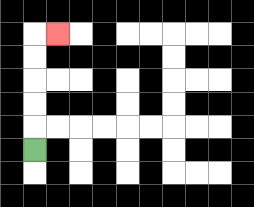{'start': '[1, 6]', 'end': '[2, 1]', 'path_directions': 'U,U,U,U,U,R', 'path_coordinates': '[[1, 6], [1, 5], [1, 4], [1, 3], [1, 2], [1, 1], [2, 1]]'}